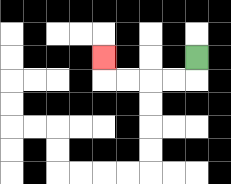{'start': '[8, 2]', 'end': '[4, 2]', 'path_directions': 'D,L,L,L,L,U', 'path_coordinates': '[[8, 2], [8, 3], [7, 3], [6, 3], [5, 3], [4, 3], [4, 2]]'}